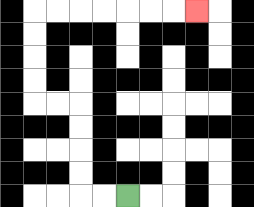{'start': '[5, 8]', 'end': '[8, 0]', 'path_directions': 'L,L,U,U,U,U,L,L,U,U,U,U,R,R,R,R,R,R,R', 'path_coordinates': '[[5, 8], [4, 8], [3, 8], [3, 7], [3, 6], [3, 5], [3, 4], [2, 4], [1, 4], [1, 3], [1, 2], [1, 1], [1, 0], [2, 0], [3, 0], [4, 0], [5, 0], [6, 0], [7, 0], [8, 0]]'}